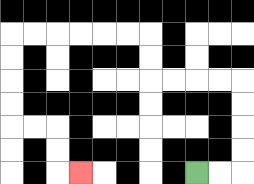{'start': '[8, 7]', 'end': '[3, 7]', 'path_directions': 'R,R,U,U,U,U,L,L,L,L,U,U,L,L,L,L,L,L,D,D,D,D,R,R,D,D,R', 'path_coordinates': '[[8, 7], [9, 7], [10, 7], [10, 6], [10, 5], [10, 4], [10, 3], [9, 3], [8, 3], [7, 3], [6, 3], [6, 2], [6, 1], [5, 1], [4, 1], [3, 1], [2, 1], [1, 1], [0, 1], [0, 2], [0, 3], [0, 4], [0, 5], [1, 5], [2, 5], [2, 6], [2, 7], [3, 7]]'}